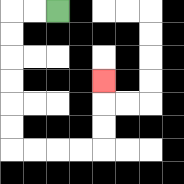{'start': '[2, 0]', 'end': '[4, 3]', 'path_directions': 'L,L,D,D,D,D,D,D,R,R,R,R,U,U,U', 'path_coordinates': '[[2, 0], [1, 0], [0, 0], [0, 1], [0, 2], [0, 3], [0, 4], [0, 5], [0, 6], [1, 6], [2, 6], [3, 6], [4, 6], [4, 5], [4, 4], [4, 3]]'}